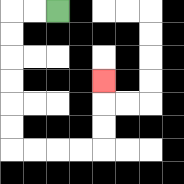{'start': '[2, 0]', 'end': '[4, 3]', 'path_directions': 'L,L,D,D,D,D,D,D,R,R,R,R,U,U,U', 'path_coordinates': '[[2, 0], [1, 0], [0, 0], [0, 1], [0, 2], [0, 3], [0, 4], [0, 5], [0, 6], [1, 6], [2, 6], [3, 6], [4, 6], [4, 5], [4, 4], [4, 3]]'}